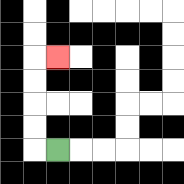{'start': '[2, 6]', 'end': '[2, 2]', 'path_directions': 'L,U,U,U,U,R', 'path_coordinates': '[[2, 6], [1, 6], [1, 5], [1, 4], [1, 3], [1, 2], [2, 2]]'}